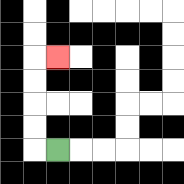{'start': '[2, 6]', 'end': '[2, 2]', 'path_directions': 'L,U,U,U,U,R', 'path_coordinates': '[[2, 6], [1, 6], [1, 5], [1, 4], [1, 3], [1, 2], [2, 2]]'}